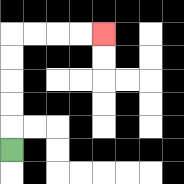{'start': '[0, 6]', 'end': '[4, 1]', 'path_directions': 'U,U,U,U,U,R,R,R,R', 'path_coordinates': '[[0, 6], [0, 5], [0, 4], [0, 3], [0, 2], [0, 1], [1, 1], [2, 1], [3, 1], [4, 1]]'}